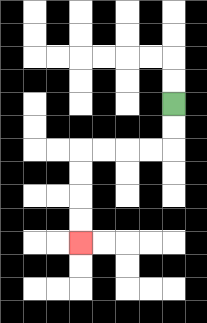{'start': '[7, 4]', 'end': '[3, 10]', 'path_directions': 'D,D,L,L,L,L,D,D,D,D', 'path_coordinates': '[[7, 4], [7, 5], [7, 6], [6, 6], [5, 6], [4, 6], [3, 6], [3, 7], [3, 8], [3, 9], [3, 10]]'}